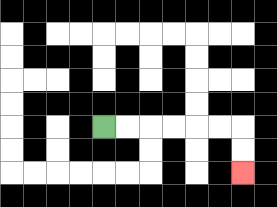{'start': '[4, 5]', 'end': '[10, 7]', 'path_directions': 'R,R,R,R,R,R,D,D', 'path_coordinates': '[[4, 5], [5, 5], [6, 5], [7, 5], [8, 5], [9, 5], [10, 5], [10, 6], [10, 7]]'}